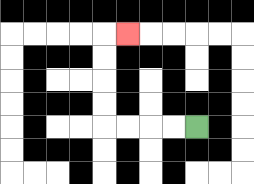{'start': '[8, 5]', 'end': '[5, 1]', 'path_directions': 'L,L,L,L,U,U,U,U,R', 'path_coordinates': '[[8, 5], [7, 5], [6, 5], [5, 5], [4, 5], [4, 4], [4, 3], [4, 2], [4, 1], [5, 1]]'}